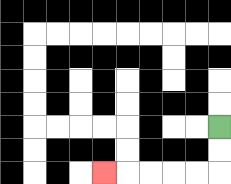{'start': '[9, 5]', 'end': '[4, 7]', 'path_directions': 'D,D,L,L,L,L,L', 'path_coordinates': '[[9, 5], [9, 6], [9, 7], [8, 7], [7, 7], [6, 7], [5, 7], [4, 7]]'}